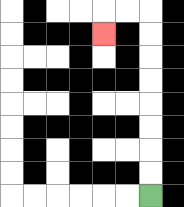{'start': '[6, 8]', 'end': '[4, 1]', 'path_directions': 'U,U,U,U,U,U,U,U,L,L,D', 'path_coordinates': '[[6, 8], [6, 7], [6, 6], [6, 5], [6, 4], [6, 3], [6, 2], [6, 1], [6, 0], [5, 0], [4, 0], [4, 1]]'}